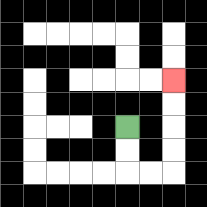{'start': '[5, 5]', 'end': '[7, 3]', 'path_directions': 'D,D,R,R,U,U,U,U', 'path_coordinates': '[[5, 5], [5, 6], [5, 7], [6, 7], [7, 7], [7, 6], [7, 5], [7, 4], [7, 3]]'}